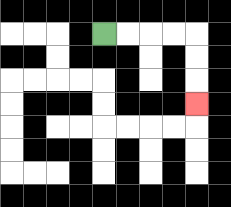{'start': '[4, 1]', 'end': '[8, 4]', 'path_directions': 'R,R,R,R,D,D,D', 'path_coordinates': '[[4, 1], [5, 1], [6, 1], [7, 1], [8, 1], [8, 2], [8, 3], [8, 4]]'}